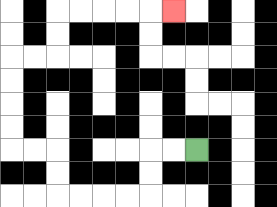{'start': '[8, 6]', 'end': '[7, 0]', 'path_directions': 'L,L,D,D,L,L,L,L,U,U,L,L,U,U,U,U,R,R,U,U,R,R,R,R,R', 'path_coordinates': '[[8, 6], [7, 6], [6, 6], [6, 7], [6, 8], [5, 8], [4, 8], [3, 8], [2, 8], [2, 7], [2, 6], [1, 6], [0, 6], [0, 5], [0, 4], [0, 3], [0, 2], [1, 2], [2, 2], [2, 1], [2, 0], [3, 0], [4, 0], [5, 0], [6, 0], [7, 0]]'}